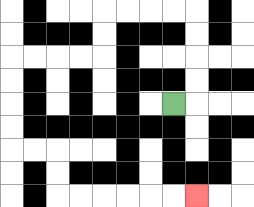{'start': '[7, 4]', 'end': '[8, 8]', 'path_directions': 'R,U,U,U,U,L,L,L,L,D,D,L,L,L,L,D,D,D,D,R,R,D,D,R,R,R,R,R,R', 'path_coordinates': '[[7, 4], [8, 4], [8, 3], [8, 2], [8, 1], [8, 0], [7, 0], [6, 0], [5, 0], [4, 0], [4, 1], [4, 2], [3, 2], [2, 2], [1, 2], [0, 2], [0, 3], [0, 4], [0, 5], [0, 6], [1, 6], [2, 6], [2, 7], [2, 8], [3, 8], [4, 8], [5, 8], [6, 8], [7, 8], [8, 8]]'}